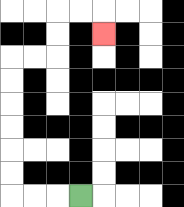{'start': '[3, 8]', 'end': '[4, 1]', 'path_directions': 'L,L,L,U,U,U,U,U,U,R,R,U,U,R,R,D', 'path_coordinates': '[[3, 8], [2, 8], [1, 8], [0, 8], [0, 7], [0, 6], [0, 5], [0, 4], [0, 3], [0, 2], [1, 2], [2, 2], [2, 1], [2, 0], [3, 0], [4, 0], [4, 1]]'}